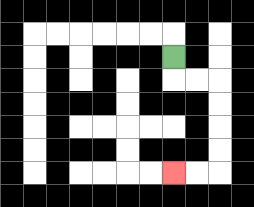{'start': '[7, 2]', 'end': '[7, 7]', 'path_directions': 'D,R,R,D,D,D,D,L,L', 'path_coordinates': '[[7, 2], [7, 3], [8, 3], [9, 3], [9, 4], [9, 5], [9, 6], [9, 7], [8, 7], [7, 7]]'}